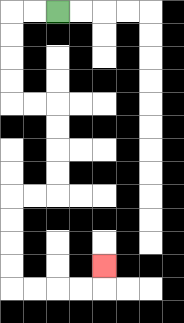{'start': '[2, 0]', 'end': '[4, 11]', 'path_directions': 'L,L,D,D,D,D,R,R,D,D,D,D,L,L,D,D,D,D,R,R,R,R,U', 'path_coordinates': '[[2, 0], [1, 0], [0, 0], [0, 1], [0, 2], [0, 3], [0, 4], [1, 4], [2, 4], [2, 5], [2, 6], [2, 7], [2, 8], [1, 8], [0, 8], [0, 9], [0, 10], [0, 11], [0, 12], [1, 12], [2, 12], [3, 12], [4, 12], [4, 11]]'}